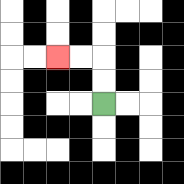{'start': '[4, 4]', 'end': '[2, 2]', 'path_directions': 'U,U,L,L', 'path_coordinates': '[[4, 4], [4, 3], [4, 2], [3, 2], [2, 2]]'}